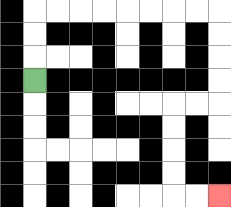{'start': '[1, 3]', 'end': '[9, 8]', 'path_directions': 'U,U,U,R,R,R,R,R,R,R,R,D,D,D,D,L,L,D,D,D,D,R,R', 'path_coordinates': '[[1, 3], [1, 2], [1, 1], [1, 0], [2, 0], [3, 0], [4, 0], [5, 0], [6, 0], [7, 0], [8, 0], [9, 0], [9, 1], [9, 2], [9, 3], [9, 4], [8, 4], [7, 4], [7, 5], [7, 6], [7, 7], [7, 8], [8, 8], [9, 8]]'}